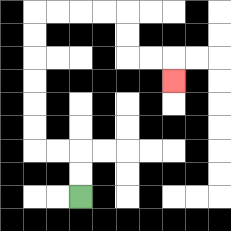{'start': '[3, 8]', 'end': '[7, 3]', 'path_directions': 'U,U,L,L,U,U,U,U,U,U,R,R,R,R,D,D,R,R,D', 'path_coordinates': '[[3, 8], [3, 7], [3, 6], [2, 6], [1, 6], [1, 5], [1, 4], [1, 3], [1, 2], [1, 1], [1, 0], [2, 0], [3, 0], [4, 0], [5, 0], [5, 1], [5, 2], [6, 2], [7, 2], [7, 3]]'}